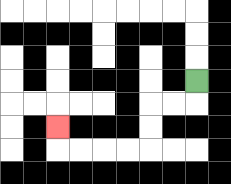{'start': '[8, 3]', 'end': '[2, 5]', 'path_directions': 'D,L,L,D,D,L,L,L,L,U', 'path_coordinates': '[[8, 3], [8, 4], [7, 4], [6, 4], [6, 5], [6, 6], [5, 6], [4, 6], [3, 6], [2, 6], [2, 5]]'}